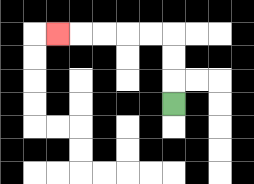{'start': '[7, 4]', 'end': '[2, 1]', 'path_directions': 'U,U,U,L,L,L,L,L', 'path_coordinates': '[[7, 4], [7, 3], [7, 2], [7, 1], [6, 1], [5, 1], [4, 1], [3, 1], [2, 1]]'}